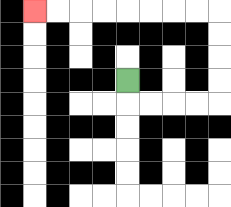{'start': '[5, 3]', 'end': '[1, 0]', 'path_directions': 'D,R,R,R,R,U,U,U,U,L,L,L,L,L,L,L,L', 'path_coordinates': '[[5, 3], [5, 4], [6, 4], [7, 4], [8, 4], [9, 4], [9, 3], [9, 2], [9, 1], [9, 0], [8, 0], [7, 0], [6, 0], [5, 0], [4, 0], [3, 0], [2, 0], [1, 0]]'}